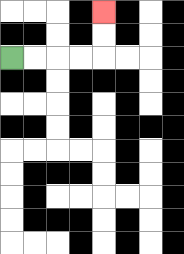{'start': '[0, 2]', 'end': '[4, 0]', 'path_directions': 'R,R,R,R,U,U', 'path_coordinates': '[[0, 2], [1, 2], [2, 2], [3, 2], [4, 2], [4, 1], [4, 0]]'}